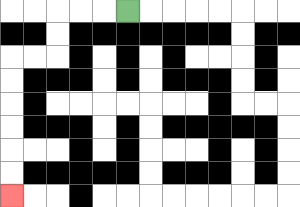{'start': '[5, 0]', 'end': '[0, 8]', 'path_directions': 'L,L,L,D,D,L,L,D,D,D,D,D,D', 'path_coordinates': '[[5, 0], [4, 0], [3, 0], [2, 0], [2, 1], [2, 2], [1, 2], [0, 2], [0, 3], [0, 4], [0, 5], [0, 6], [0, 7], [0, 8]]'}